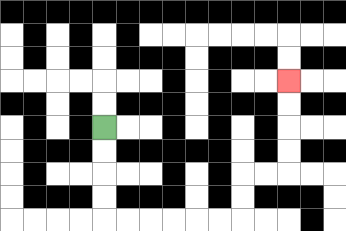{'start': '[4, 5]', 'end': '[12, 3]', 'path_directions': 'D,D,D,D,R,R,R,R,R,R,U,U,R,R,U,U,U,U', 'path_coordinates': '[[4, 5], [4, 6], [4, 7], [4, 8], [4, 9], [5, 9], [6, 9], [7, 9], [8, 9], [9, 9], [10, 9], [10, 8], [10, 7], [11, 7], [12, 7], [12, 6], [12, 5], [12, 4], [12, 3]]'}